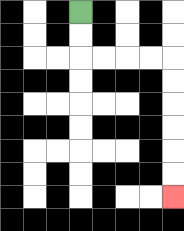{'start': '[3, 0]', 'end': '[7, 8]', 'path_directions': 'D,D,R,R,R,R,D,D,D,D,D,D', 'path_coordinates': '[[3, 0], [3, 1], [3, 2], [4, 2], [5, 2], [6, 2], [7, 2], [7, 3], [7, 4], [7, 5], [7, 6], [7, 7], [7, 8]]'}